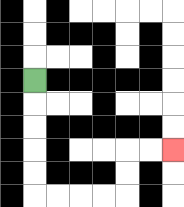{'start': '[1, 3]', 'end': '[7, 6]', 'path_directions': 'D,D,D,D,D,R,R,R,R,U,U,R,R', 'path_coordinates': '[[1, 3], [1, 4], [1, 5], [1, 6], [1, 7], [1, 8], [2, 8], [3, 8], [4, 8], [5, 8], [5, 7], [5, 6], [6, 6], [7, 6]]'}